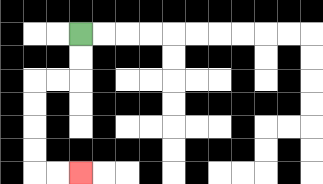{'start': '[3, 1]', 'end': '[3, 7]', 'path_directions': 'D,D,L,L,D,D,D,D,R,R', 'path_coordinates': '[[3, 1], [3, 2], [3, 3], [2, 3], [1, 3], [1, 4], [1, 5], [1, 6], [1, 7], [2, 7], [3, 7]]'}